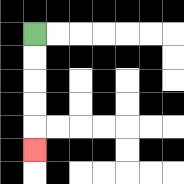{'start': '[1, 1]', 'end': '[1, 6]', 'path_directions': 'D,D,D,D,D', 'path_coordinates': '[[1, 1], [1, 2], [1, 3], [1, 4], [1, 5], [1, 6]]'}